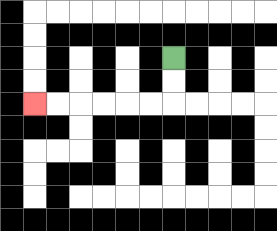{'start': '[7, 2]', 'end': '[1, 4]', 'path_directions': 'D,D,L,L,L,L,L,L', 'path_coordinates': '[[7, 2], [7, 3], [7, 4], [6, 4], [5, 4], [4, 4], [3, 4], [2, 4], [1, 4]]'}